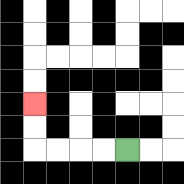{'start': '[5, 6]', 'end': '[1, 4]', 'path_directions': 'L,L,L,L,U,U', 'path_coordinates': '[[5, 6], [4, 6], [3, 6], [2, 6], [1, 6], [1, 5], [1, 4]]'}